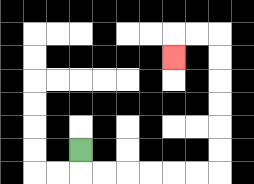{'start': '[3, 6]', 'end': '[7, 2]', 'path_directions': 'D,R,R,R,R,R,R,U,U,U,U,U,U,L,L,D', 'path_coordinates': '[[3, 6], [3, 7], [4, 7], [5, 7], [6, 7], [7, 7], [8, 7], [9, 7], [9, 6], [9, 5], [9, 4], [9, 3], [9, 2], [9, 1], [8, 1], [7, 1], [7, 2]]'}